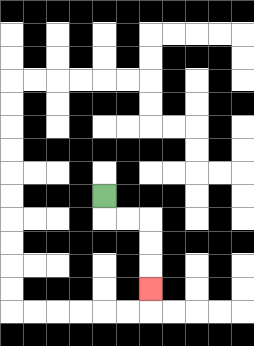{'start': '[4, 8]', 'end': '[6, 12]', 'path_directions': 'D,R,R,D,D,D', 'path_coordinates': '[[4, 8], [4, 9], [5, 9], [6, 9], [6, 10], [6, 11], [6, 12]]'}